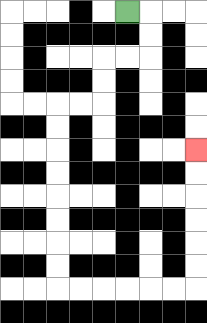{'start': '[5, 0]', 'end': '[8, 6]', 'path_directions': 'R,D,D,L,L,D,D,L,L,D,D,D,D,D,D,D,D,R,R,R,R,R,R,U,U,U,U,U,U', 'path_coordinates': '[[5, 0], [6, 0], [6, 1], [6, 2], [5, 2], [4, 2], [4, 3], [4, 4], [3, 4], [2, 4], [2, 5], [2, 6], [2, 7], [2, 8], [2, 9], [2, 10], [2, 11], [2, 12], [3, 12], [4, 12], [5, 12], [6, 12], [7, 12], [8, 12], [8, 11], [8, 10], [8, 9], [8, 8], [8, 7], [8, 6]]'}